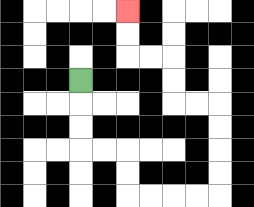{'start': '[3, 3]', 'end': '[5, 0]', 'path_directions': 'D,D,D,R,R,D,D,R,R,R,R,U,U,U,U,L,L,U,U,L,L,U,U', 'path_coordinates': '[[3, 3], [3, 4], [3, 5], [3, 6], [4, 6], [5, 6], [5, 7], [5, 8], [6, 8], [7, 8], [8, 8], [9, 8], [9, 7], [9, 6], [9, 5], [9, 4], [8, 4], [7, 4], [7, 3], [7, 2], [6, 2], [5, 2], [5, 1], [5, 0]]'}